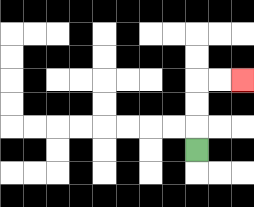{'start': '[8, 6]', 'end': '[10, 3]', 'path_directions': 'U,U,U,R,R', 'path_coordinates': '[[8, 6], [8, 5], [8, 4], [8, 3], [9, 3], [10, 3]]'}